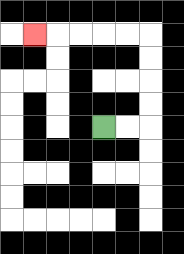{'start': '[4, 5]', 'end': '[1, 1]', 'path_directions': 'R,R,U,U,U,U,L,L,L,L,L', 'path_coordinates': '[[4, 5], [5, 5], [6, 5], [6, 4], [6, 3], [6, 2], [6, 1], [5, 1], [4, 1], [3, 1], [2, 1], [1, 1]]'}